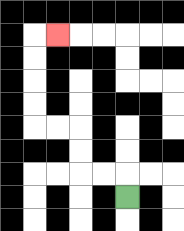{'start': '[5, 8]', 'end': '[2, 1]', 'path_directions': 'U,L,L,U,U,L,L,U,U,U,U,R', 'path_coordinates': '[[5, 8], [5, 7], [4, 7], [3, 7], [3, 6], [3, 5], [2, 5], [1, 5], [1, 4], [1, 3], [1, 2], [1, 1], [2, 1]]'}